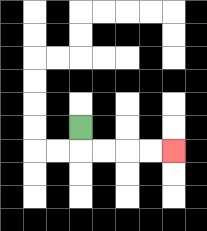{'start': '[3, 5]', 'end': '[7, 6]', 'path_directions': 'D,R,R,R,R', 'path_coordinates': '[[3, 5], [3, 6], [4, 6], [5, 6], [6, 6], [7, 6]]'}